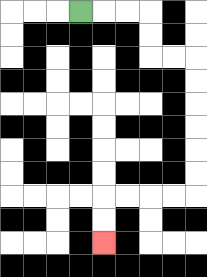{'start': '[3, 0]', 'end': '[4, 10]', 'path_directions': 'R,R,R,D,D,R,R,D,D,D,D,D,D,L,L,L,L,D,D', 'path_coordinates': '[[3, 0], [4, 0], [5, 0], [6, 0], [6, 1], [6, 2], [7, 2], [8, 2], [8, 3], [8, 4], [8, 5], [8, 6], [8, 7], [8, 8], [7, 8], [6, 8], [5, 8], [4, 8], [4, 9], [4, 10]]'}